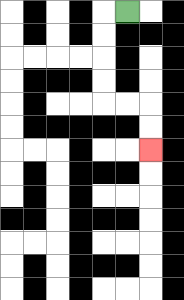{'start': '[5, 0]', 'end': '[6, 6]', 'path_directions': 'L,D,D,D,D,R,R,D,D', 'path_coordinates': '[[5, 0], [4, 0], [4, 1], [4, 2], [4, 3], [4, 4], [5, 4], [6, 4], [6, 5], [6, 6]]'}